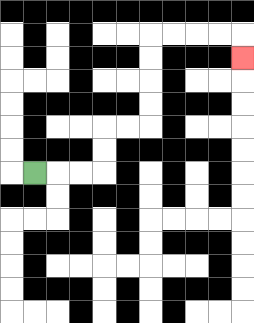{'start': '[1, 7]', 'end': '[10, 2]', 'path_directions': 'R,R,R,U,U,R,R,U,U,U,U,R,R,R,R,D', 'path_coordinates': '[[1, 7], [2, 7], [3, 7], [4, 7], [4, 6], [4, 5], [5, 5], [6, 5], [6, 4], [6, 3], [6, 2], [6, 1], [7, 1], [8, 1], [9, 1], [10, 1], [10, 2]]'}